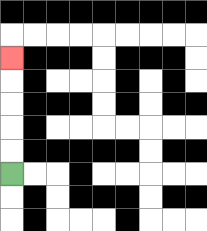{'start': '[0, 7]', 'end': '[0, 2]', 'path_directions': 'U,U,U,U,U', 'path_coordinates': '[[0, 7], [0, 6], [0, 5], [0, 4], [0, 3], [0, 2]]'}